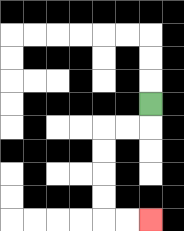{'start': '[6, 4]', 'end': '[6, 9]', 'path_directions': 'D,L,L,D,D,D,D,R,R', 'path_coordinates': '[[6, 4], [6, 5], [5, 5], [4, 5], [4, 6], [4, 7], [4, 8], [4, 9], [5, 9], [6, 9]]'}